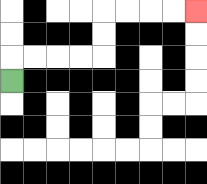{'start': '[0, 3]', 'end': '[8, 0]', 'path_directions': 'U,R,R,R,R,U,U,R,R,R,R', 'path_coordinates': '[[0, 3], [0, 2], [1, 2], [2, 2], [3, 2], [4, 2], [4, 1], [4, 0], [5, 0], [6, 0], [7, 0], [8, 0]]'}